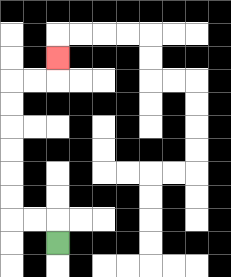{'start': '[2, 10]', 'end': '[2, 2]', 'path_directions': 'U,L,L,U,U,U,U,U,U,R,R,U', 'path_coordinates': '[[2, 10], [2, 9], [1, 9], [0, 9], [0, 8], [0, 7], [0, 6], [0, 5], [0, 4], [0, 3], [1, 3], [2, 3], [2, 2]]'}